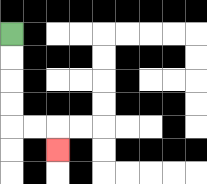{'start': '[0, 1]', 'end': '[2, 6]', 'path_directions': 'D,D,D,D,R,R,D', 'path_coordinates': '[[0, 1], [0, 2], [0, 3], [0, 4], [0, 5], [1, 5], [2, 5], [2, 6]]'}